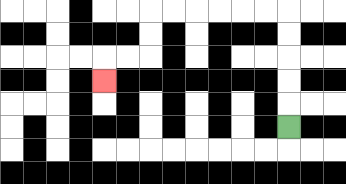{'start': '[12, 5]', 'end': '[4, 3]', 'path_directions': 'U,U,U,U,U,L,L,L,L,L,L,D,D,L,L,D', 'path_coordinates': '[[12, 5], [12, 4], [12, 3], [12, 2], [12, 1], [12, 0], [11, 0], [10, 0], [9, 0], [8, 0], [7, 0], [6, 0], [6, 1], [6, 2], [5, 2], [4, 2], [4, 3]]'}